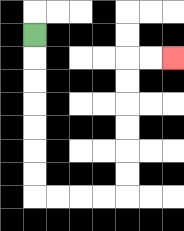{'start': '[1, 1]', 'end': '[7, 2]', 'path_directions': 'D,D,D,D,D,D,D,R,R,R,R,U,U,U,U,U,U,R,R', 'path_coordinates': '[[1, 1], [1, 2], [1, 3], [1, 4], [1, 5], [1, 6], [1, 7], [1, 8], [2, 8], [3, 8], [4, 8], [5, 8], [5, 7], [5, 6], [5, 5], [5, 4], [5, 3], [5, 2], [6, 2], [7, 2]]'}